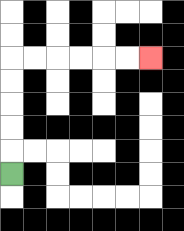{'start': '[0, 7]', 'end': '[6, 2]', 'path_directions': 'U,U,U,U,U,R,R,R,R,R,R', 'path_coordinates': '[[0, 7], [0, 6], [0, 5], [0, 4], [0, 3], [0, 2], [1, 2], [2, 2], [3, 2], [4, 2], [5, 2], [6, 2]]'}